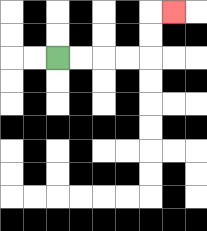{'start': '[2, 2]', 'end': '[7, 0]', 'path_directions': 'R,R,R,R,U,U,R', 'path_coordinates': '[[2, 2], [3, 2], [4, 2], [5, 2], [6, 2], [6, 1], [6, 0], [7, 0]]'}